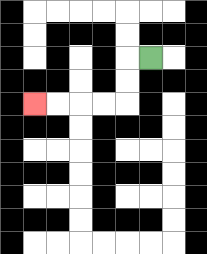{'start': '[6, 2]', 'end': '[1, 4]', 'path_directions': 'L,D,D,L,L,L,L', 'path_coordinates': '[[6, 2], [5, 2], [5, 3], [5, 4], [4, 4], [3, 4], [2, 4], [1, 4]]'}